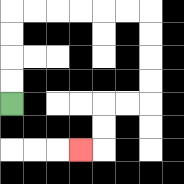{'start': '[0, 4]', 'end': '[3, 6]', 'path_directions': 'U,U,U,U,R,R,R,R,R,R,D,D,D,D,L,L,D,D,L', 'path_coordinates': '[[0, 4], [0, 3], [0, 2], [0, 1], [0, 0], [1, 0], [2, 0], [3, 0], [4, 0], [5, 0], [6, 0], [6, 1], [6, 2], [6, 3], [6, 4], [5, 4], [4, 4], [4, 5], [4, 6], [3, 6]]'}